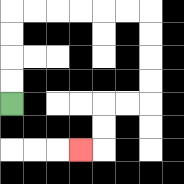{'start': '[0, 4]', 'end': '[3, 6]', 'path_directions': 'U,U,U,U,R,R,R,R,R,R,D,D,D,D,L,L,D,D,L', 'path_coordinates': '[[0, 4], [0, 3], [0, 2], [0, 1], [0, 0], [1, 0], [2, 0], [3, 0], [4, 0], [5, 0], [6, 0], [6, 1], [6, 2], [6, 3], [6, 4], [5, 4], [4, 4], [4, 5], [4, 6], [3, 6]]'}